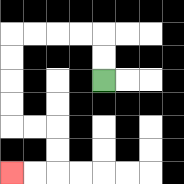{'start': '[4, 3]', 'end': '[0, 7]', 'path_directions': 'U,U,L,L,L,L,D,D,D,D,R,R,D,D,L,L', 'path_coordinates': '[[4, 3], [4, 2], [4, 1], [3, 1], [2, 1], [1, 1], [0, 1], [0, 2], [0, 3], [0, 4], [0, 5], [1, 5], [2, 5], [2, 6], [2, 7], [1, 7], [0, 7]]'}